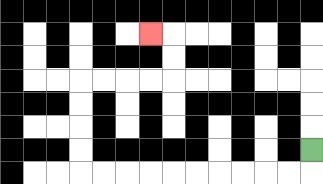{'start': '[13, 6]', 'end': '[6, 1]', 'path_directions': 'D,L,L,L,L,L,L,L,L,L,L,U,U,U,U,R,R,R,R,U,U,L', 'path_coordinates': '[[13, 6], [13, 7], [12, 7], [11, 7], [10, 7], [9, 7], [8, 7], [7, 7], [6, 7], [5, 7], [4, 7], [3, 7], [3, 6], [3, 5], [3, 4], [3, 3], [4, 3], [5, 3], [6, 3], [7, 3], [7, 2], [7, 1], [6, 1]]'}